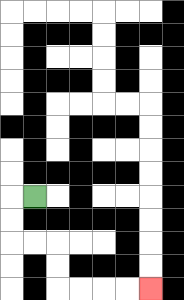{'start': '[1, 8]', 'end': '[6, 12]', 'path_directions': 'L,D,D,R,R,D,D,R,R,R,R', 'path_coordinates': '[[1, 8], [0, 8], [0, 9], [0, 10], [1, 10], [2, 10], [2, 11], [2, 12], [3, 12], [4, 12], [5, 12], [6, 12]]'}